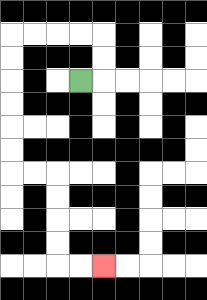{'start': '[3, 3]', 'end': '[4, 11]', 'path_directions': 'R,U,U,L,L,L,L,D,D,D,D,D,D,R,R,D,D,D,D,R,R', 'path_coordinates': '[[3, 3], [4, 3], [4, 2], [4, 1], [3, 1], [2, 1], [1, 1], [0, 1], [0, 2], [0, 3], [0, 4], [0, 5], [0, 6], [0, 7], [1, 7], [2, 7], [2, 8], [2, 9], [2, 10], [2, 11], [3, 11], [4, 11]]'}